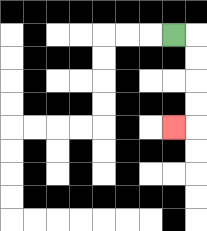{'start': '[7, 1]', 'end': '[7, 5]', 'path_directions': 'R,D,D,D,D,L', 'path_coordinates': '[[7, 1], [8, 1], [8, 2], [8, 3], [8, 4], [8, 5], [7, 5]]'}